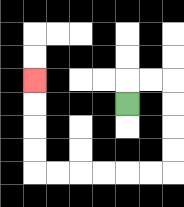{'start': '[5, 4]', 'end': '[1, 3]', 'path_directions': 'U,R,R,D,D,D,D,L,L,L,L,L,L,U,U,U,U', 'path_coordinates': '[[5, 4], [5, 3], [6, 3], [7, 3], [7, 4], [7, 5], [7, 6], [7, 7], [6, 7], [5, 7], [4, 7], [3, 7], [2, 7], [1, 7], [1, 6], [1, 5], [1, 4], [1, 3]]'}